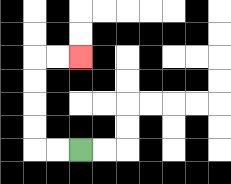{'start': '[3, 6]', 'end': '[3, 2]', 'path_directions': 'L,L,U,U,U,U,R,R', 'path_coordinates': '[[3, 6], [2, 6], [1, 6], [1, 5], [1, 4], [1, 3], [1, 2], [2, 2], [3, 2]]'}